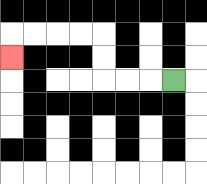{'start': '[7, 3]', 'end': '[0, 2]', 'path_directions': 'L,L,L,U,U,L,L,L,L,D', 'path_coordinates': '[[7, 3], [6, 3], [5, 3], [4, 3], [4, 2], [4, 1], [3, 1], [2, 1], [1, 1], [0, 1], [0, 2]]'}